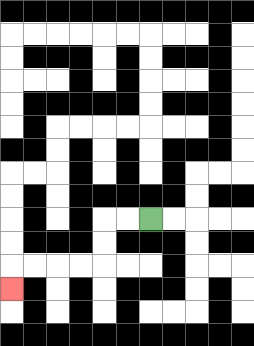{'start': '[6, 9]', 'end': '[0, 12]', 'path_directions': 'L,L,D,D,L,L,L,L,D', 'path_coordinates': '[[6, 9], [5, 9], [4, 9], [4, 10], [4, 11], [3, 11], [2, 11], [1, 11], [0, 11], [0, 12]]'}